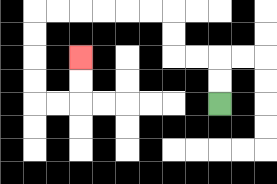{'start': '[9, 4]', 'end': '[3, 2]', 'path_directions': 'U,U,L,L,U,U,L,L,L,L,L,L,D,D,D,D,R,R,U,U', 'path_coordinates': '[[9, 4], [9, 3], [9, 2], [8, 2], [7, 2], [7, 1], [7, 0], [6, 0], [5, 0], [4, 0], [3, 0], [2, 0], [1, 0], [1, 1], [1, 2], [1, 3], [1, 4], [2, 4], [3, 4], [3, 3], [3, 2]]'}